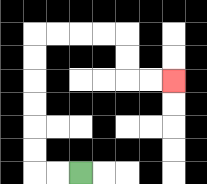{'start': '[3, 7]', 'end': '[7, 3]', 'path_directions': 'L,L,U,U,U,U,U,U,R,R,R,R,D,D,R,R', 'path_coordinates': '[[3, 7], [2, 7], [1, 7], [1, 6], [1, 5], [1, 4], [1, 3], [1, 2], [1, 1], [2, 1], [3, 1], [4, 1], [5, 1], [5, 2], [5, 3], [6, 3], [7, 3]]'}